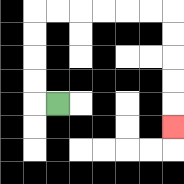{'start': '[2, 4]', 'end': '[7, 5]', 'path_directions': 'L,U,U,U,U,R,R,R,R,R,R,D,D,D,D,D', 'path_coordinates': '[[2, 4], [1, 4], [1, 3], [1, 2], [1, 1], [1, 0], [2, 0], [3, 0], [4, 0], [5, 0], [6, 0], [7, 0], [7, 1], [7, 2], [7, 3], [7, 4], [7, 5]]'}